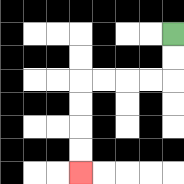{'start': '[7, 1]', 'end': '[3, 7]', 'path_directions': 'D,D,L,L,L,L,D,D,D,D', 'path_coordinates': '[[7, 1], [7, 2], [7, 3], [6, 3], [5, 3], [4, 3], [3, 3], [3, 4], [3, 5], [3, 6], [3, 7]]'}